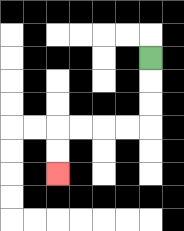{'start': '[6, 2]', 'end': '[2, 7]', 'path_directions': 'D,D,D,L,L,L,L,D,D', 'path_coordinates': '[[6, 2], [6, 3], [6, 4], [6, 5], [5, 5], [4, 5], [3, 5], [2, 5], [2, 6], [2, 7]]'}